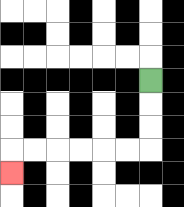{'start': '[6, 3]', 'end': '[0, 7]', 'path_directions': 'D,D,D,L,L,L,L,L,L,D', 'path_coordinates': '[[6, 3], [6, 4], [6, 5], [6, 6], [5, 6], [4, 6], [3, 6], [2, 6], [1, 6], [0, 6], [0, 7]]'}